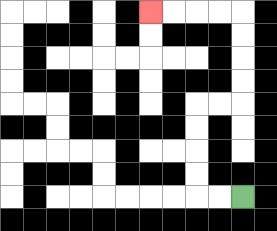{'start': '[10, 8]', 'end': '[6, 0]', 'path_directions': 'L,L,U,U,U,U,R,R,U,U,U,U,L,L,L,L', 'path_coordinates': '[[10, 8], [9, 8], [8, 8], [8, 7], [8, 6], [8, 5], [8, 4], [9, 4], [10, 4], [10, 3], [10, 2], [10, 1], [10, 0], [9, 0], [8, 0], [7, 0], [6, 0]]'}